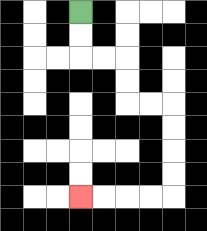{'start': '[3, 0]', 'end': '[3, 8]', 'path_directions': 'D,D,R,R,D,D,R,R,D,D,D,D,L,L,L,L', 'path_coordinates': '[[3, 0], [3, 1], [3, 2], [4, 2], [5, 2], [5, 3], [5, 4], [6, 4], [7, 4], [7, 5], [7, 6], [7, 7], [7, 8], [6, 8], [5, 8], [4, 8], [3, 8]]'}